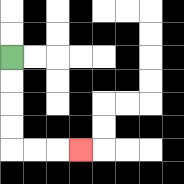{'start': '[0, 2]', 'end': '[3, 6]', 'path_directions': 'D,D,D,D,R,R,R', 'path_coordinates': '[[0, 2], [0, 3], [0, 4], [0, 5], [0, 6], [1, 6], [2, 6], [3, 6]]'}